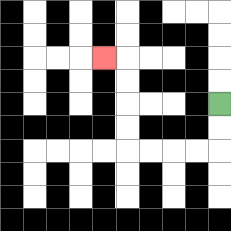{'start': '[9, 4]', 'end': '[4, 2]', 'path_directions': 'D,D,L,L,L,L,U,U,U,U,L', 'path_coordinates': '[[9, 4], [9, 5], [9, 6], [8, 6], [7, 6], [6, 6], [5, 6], [5, 5], [5, 4], [5, 3], [5, 2], [4, 2]]'}